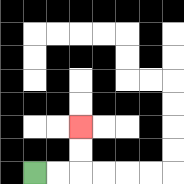{'start': '[1, 7]', 'end': '[3, 5]', 'path_directions': 'R,R,U,U', 'path_coordinates': '[[1, 7], [2, 7], [3, 7], [3, 6], [3, 5]]'}